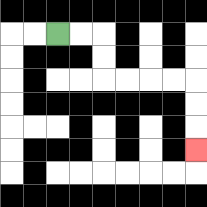{'start': '[2, 1]', 'end': '[8, 6]', 'path_directions': 'R,R,D,D,R,R,R,R,D,D,D', 'path_coordinates': '[[2, 1], [3, 1], [4, 1], [4, 2], [4, 3], [5, 3], [6, 3], [7, 3], [8, 3], [8, 4], [8, 5], [8, 6]]'}